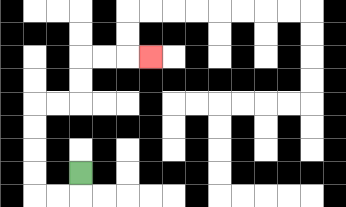{'start': '[3, 7]', 'end': '[6, 2]', 'path_directions': 'D,L,L,U,U,U,U,R,R,U,U,R,R,R', 'path_coordinates': '[[3, 7], [3, 8], [2, 8], [1, 8], [1, 7], [1, 6], [1, 5], [1, 4], [2, 4], [3, 4], [3, 3], [3, 2], [4, 2], [5, 2], [6, 2]]'}